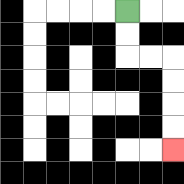{'start': '[5, 0]', 'end': '[7, 6]', 'path_directions': 'D,D,R,R,D,D,D,D', 'path_coordinates': '[[5, 0], [5, 1], [5, 2], [6, 2], [7, 2], [7, 3], [7, 4], [7, 5], [7, 6]]'}